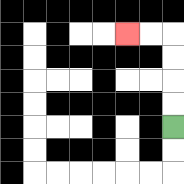{'start': '[7, 5]', 'end': '[5, 1]', 'path_directions': 'U,U,U,U,L,L', 'path_coordinates': '[[7, 5], [7, 4], [7, 3], [7, 2], [7, 1], [6, 1], [5, 1]]'}